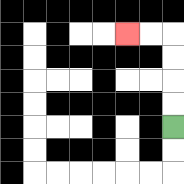{'start': '[7, 5]', 'end': '[5, 1]', 'path_directions': 'U,U,U,U,L,L', 'path_coordinates': '[[7, 5], [7, 4], [7, 3], [7, 2], [7, 1], [6, 1], [5, 1]]'}